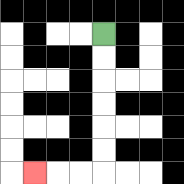{'start': '[4, 1]', 'end': '[1, 7]', 'path_directions': 'D,D,D,D,D,D,L,L,L', 'path_coordinates': '[[4, 1], [4, 2], [4, 3], [4, 4], [4, 5], [4, 6], [4, 7], [3, 7], [2, 7], [1, 7]]'}